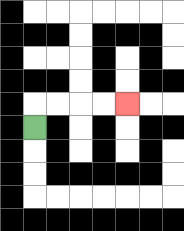{'start': '[1, 5]', 'end': '[5, 4]', 'path_directions': 'U,R,R,R,R', 'path_coordinates': '[[1, 5], [1, 4], [2, 4], [3, 4], [4, 4], [5, 4]]'}